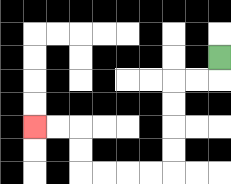{'start': '[9, 2]', 'end': '[1, 5]', 'path_directions': 'D,L,L,D,D,D,D,L,L,L,L,U,U,L,L', 'path_coordinates': '[[9, 2], [9, 3], [8, 3], [7, 3], [7, 4], [7, 5], [7, 6], [7, 7], [6, 7], [5, 7], [4, 7], [3, 7], [3, 6], [3, 5], [2, 5], [1, 5]]'}